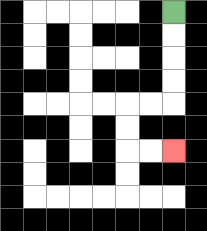{'start': '[7, 0]', 'end': '[7, 6]', 'path_directions': 'D,D,D,D,L,L,D,D,R,R', 'path_coordinates': '[[7, 0], [7, 1], [7, 2], [7, 3], [7, 4], [6, 4], [5, 4], [5, 5], [5, 6], [6, 6], [7, 6]]'}